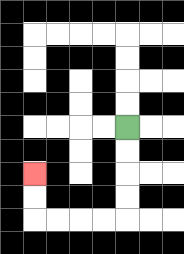{'start': '[5, 5]', 'end': '[1, 7]', 'path_directions': 'D,D,D,D,L,L,L,L,U,U', 'path_coordinates': '[[5, 5], [5, 6], [5, 7], [5, 8], [5, 9], [4, 9], [3, 9], [2, 9], [1, 9], [1, 8], [1, 7]]'}